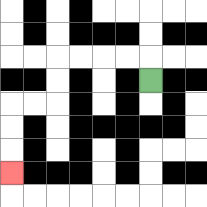{'start': '[6, 3]', 'end': '[0, 7]', 'path_directions': 'U,L,L,L,L,D,D,L,L,D,D,D', 'path_coordinates': '[[6, 3], [6, 2], [5, 2], [4, 2], [3, 2], [2, 2], [2, 3], [2, 4], [1, 4], [0, 4], [0, 5], [0, 6], [0, 7]]'}